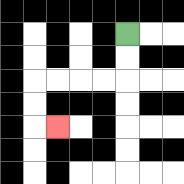{'start': '[5, 1]', 'end': '[2, 5]', 'path_directions': 'D,D,L,L,L,L,D,D,R', 'path_coordinates': '[[5, 1], [5, 2], [5, 3], [4, 3], [3, 3], [2, 3], [1, 3], [1, 4], [1, 5], [2, 5]]'}